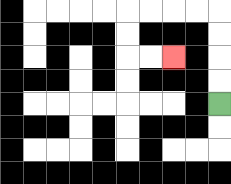{'start': '[9, 4]', 'end': '[7, 2]', 'path_directions': 'U,U,U,U,L,L,L,L,D,D,R,R', 'path_coordinates': '[[9, 4], [9, 3], [9, 2], [9, 1], [9, 0], [8, 0], [7, 0], [6, 0], [5, 0], [5, 1], [5, 2], [6, 2], [7, 2]]'}